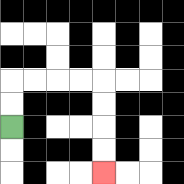{'start': '[0, 5]', 'end': '[4, 7]', 'path_directions': 'U,U,R,R,R,R,D,D,D,D', 'path_coordinates': '[[0, 5], [0, 4], [0, 3], [1, 3], [2, 3], [3, 3], [4, 3], [4, 4], [4, 5], [4, 6], [4, 7]]'}